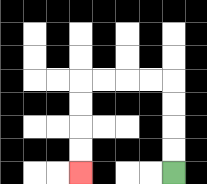{'start': '[7, 7]', 'end': '[3, 7]', 'path_directions': 'U,U,U,U,L,L,L,L,D,D,D,D', 'path_coordinates': '[[7, 7], [7, 6], [7, 5], [7, 4], [7, 3], [6, 3], [5, 3], [4, 3], [3, 3], [3, 4], [3, 5], [3, 6], [3, 7]]'}